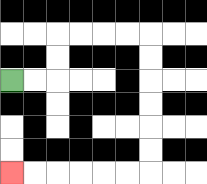{'start': '[0, 3]', 'end': '[0, 7]', 'path_directions': 'R,R,U,U,R,R,R,R,D,D,D,D,D,D,L,L,L,L,L,L', 'path_coordinates': '[[0, 3], [1, 3], [2, 3], [2, 2], [2, 1], [3, 1], [4, 1], [5, 1], [6, 1], [6, 2], [6, 3], [6, 4], [6, 5], [6, 6], [6, 7], [5, 7], [4, 7], [3, 7], [2, 7], [1, 7], [0, 7]]'}